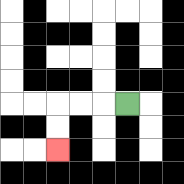{'start': '[5, 4]', 'end': '[2, 6]', 'path_directions': 'L,L,L,D,D', 'path_coordinates': '[[5, 4], [4, 4], [3, 4], [2, 4], [2, 5], [2, 6]]'}